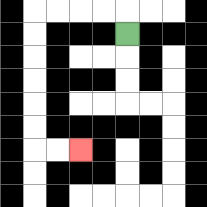{'start': '[5, 1]', 'end': '[3, 6]', 'path_directions': 'U,L,L,L,L,D,D,D,D,D,D,R,R', 'path_coordinates': '[[5, 1], [5, 0], [4, 0], [3, 0], [2, 0], [1, 0], [1, 1], [1, 2], [1, 3], [1, 4], [1, 5], [1, 6], [2, 6], [3, 6]]'}